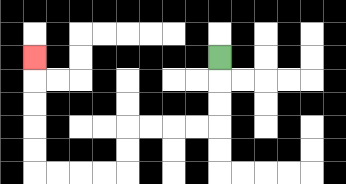{'start': '[9, 2]', 'end': '[1, 2]', 'path_directions': 'D,D,D,L,L,L,L,D,D,L,L,L,L,U,U,U,U,U', 'path_coordinates': '[[9, 2], [9, 3], [9, 4], [9, 5], [8, 5], [7, 5], [6, 5], [5, 5], [5, 6], [5, 7], [4, 7], [3, 7], [2, 7], [1, 7], [1, 6], [1, 5], [1, 4], [1, 3], [1, 2]]'}